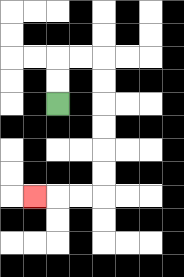{'start': '[2, 4]', 'end': '[1, 8]', 'path_directions': 'U,U,R,R,D,D,D,D,D,D,L,L,L', 'path_coordinates': '[[2, 4], [2, 3], [2, 2], [3, 2], [4, 2], [4, 3], [4, 4], [4, 5], [4, 6], [4, 7], [4, 8], [3, 8], [2, 8], [1, 8]]'}